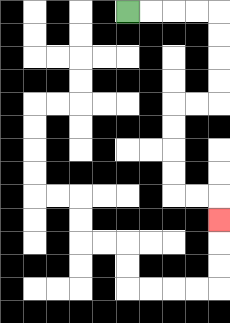{'start': '[5, 0]', 'end': '[9, 9]', 'path_directions': 'R,R,R,R,D,D,D,D,L,L,D,D,D,D,R,R,D', 'path_coordinates': '[[5, 0], [6, 0], [7, 0], [8, 0], [9, 0], [9, 1], [9, 2], [9, 3], [9, 4], [8, 4], [7, 4], [7, 5], [7, 6], [7, 7], [7, 8], [8, 8], [9, 8], [9, 9]]'}